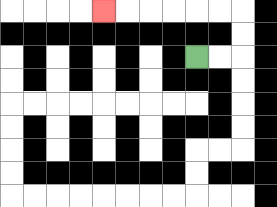{'start': '[8, 2]', 'end': '[4, 0]', 'path_directions': 'R,R,U,U,L,L,L,L,L,L', 'path_coordinates': '[[8, 2], [9, 2], [10, 2], [10, 1], [10, 0], [9, 0], [8, 0], [7, 0], [6, 0], [5, 0], [4, 0]]'}